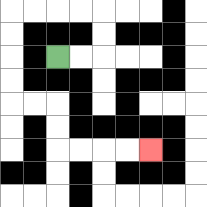{'start': '[2, 2]', 'end': '[6, 6]', 'path_directions': 'R,R,U,U,L,L,L,L,D,D,D,D,R,R,D,D,R,R,R,R', 'path_coordinates': '[[2, 2], [3, 2], [4, 2], [4, 1], [4, 0], [3, 0], [2, 0], [1, 0], [0, 0], [0, 1], [0, 2], [0, 3], [0, 4], [1, 4], [2, 4], [2, 5], [2, 6], [3, 6], [4, 6], [5, 6], [6, 6]]'}